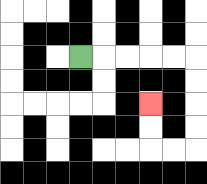{'start': '[3, 2]', 'end': '[6, 4]', 'path_directions': 'R,R,R,R,R,D,D,D,D,L,L,U,U', 'path_coordinates': '[[3, 2], [4, 2], [5, 2], [6, 2], [7, 2], [8, 2], [8, 3], [8, 4], [8, 5], [8, 6], [7, 6], [6, 6], [6, 5], [6, 4]]'}